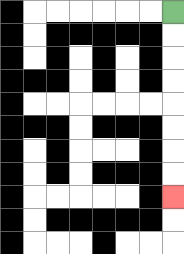{'start': '[7, 0]', 'end': '[7, 8]', 'path_directions': 'D,D,D,D,D,D,D,D', 'path_coordinates': '[[7, 0], [7, 1], [7, 2], [7, 3], [7, 4], [7, 5], [7, 6], [7, 7], [7, 8]]'}